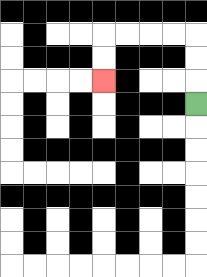{'start': '[8, 4]', 'end': '[4, 3]', 'path_directions': 'U,U,U,L,L,L,L,D,D', 'path_coordinates': '[[8, 4], [8, 3], [8, 2], [8, 1], [7, 1], [6, 1], [5, 1], [4, 1], [4, 2], [4, 3]]'}